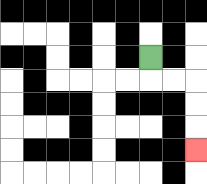{'start': '[6, 2]', 'end': '[8, 6]', 'path_directions': 'D,R,R,D,D,D', 'path_coordinates': '[[6, 2], [6, 3], [7, 3], [8, 3], [8, 4], [8, 5], [8, 6]]'}